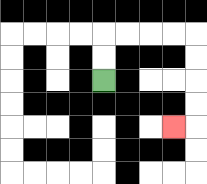{'start': '[4, 3]', 'end': '[7, 5]', 'path_directions': 'U,U,R,R,R,R,D,D,D,D,L', 'path_coordinates': '[[4, 3], [4, 2], [4, 1], [5, 1], [6, 1], [7, 1], [8, 1], [8, 2], [8, 3], [8, 4], [8, 5], [7, 5]]'}